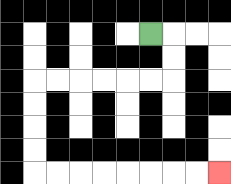{'start': '[6, 1]', 'end': '[9, 7]', 'path_directions': 'R,D,D,L,L,L,L,L,L,D,D,D,D,R,R,R,R,R,R,R,R', 'path_coordinates': '[[6, 1], [7, 1], [7, 2], [7, 3], [6, 3], [5, 3], [4, 3], [3, 3], [2, 3], [1, 3], [1, 4], [1, 5], [1, 6], [1, 7], [2, 7], [3, 7], [4, 7], [5, 7], [6, 7], [7, 7], [8, 7], [9, 7]]'}